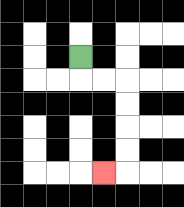{'start': '[3, 2]', 'end': '[4, 7]', 'path_directions': 'D,R,R,D,D,D,D,L', 'path_coordinates': '[[3, 2], [3, 3], [4, 3], [5, 3], [5, 4], [5, 5], [5, 6], [5, 7], [4, 7]]'}